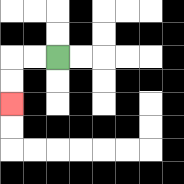{'start': '[2, 2]', 'end': '[0, 4]', 'path_directions': 'L,L,D,D', 'path_coordinates': '[[2, 2], [1, 2], [0, 2], [0, 3], [0, 4]]'}